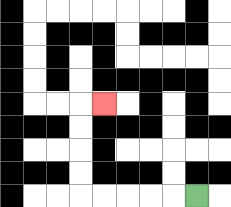{'start': '[8, 8]', 'end': '[4, 4]', 'path_directions': 'L,L,L,L,L,U,U,U,U,R', 'path_coordinates': '[[8, 8], [7, 8], [6, 8], [5, 8], [4, 8], [3, 8], [3, 7], [3, 6], [3, 5], [3, 4], [4, 4]]'}